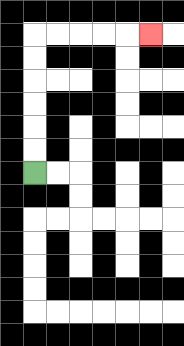{'start': '[1, 7]', 'end': '[6, 1]', 'path_directions': 'U,U,U,U,U,U,R,R,R,R,R', 'path_coordinates': '[[1, 7], [1, 6], [1, 5], [1, 4], [1, 3], [1, 2], [1, 1], [2, 1], [3, 1], [4, 1], [5, 1], [6, 1]]'}